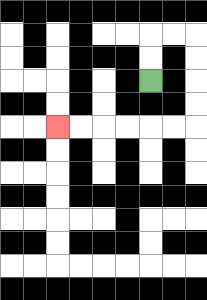{'start': '[6, 3]', 'end': '[2, 5]', 'path_directions': 'U,U,R,R,D,D,D,D,L,L,L,L,L,L', 'path_coordinates': '[[6, 3], [6, 2], [6, 1], [7, 1], [8, 1], [8, 2], [8, 3], [8, 4], [8, 5], [7, 5], [6, 5], [5, 5], [4, 5], [3, 5], [2, 5]]'}